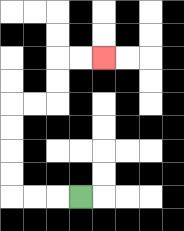{'start': '[3, 8]', 'end': '[4, 2]', 'path_directions': 'L,L,L,U,U,U,U,R,R,U,U,R,R', 'path_coordinates': '[[3, 8], [2, 8], [1, 8], [0, 8], [0, 7], [0, 6], [0, 5], [0, 4], [1, 4], [2, 4], [2, 3], [2, 2], [3, 2], [4, 2]]'}